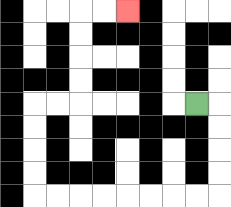{'start': '[8, 4]', 'end': '[5, 0]', 'path_directions': 'R,D,D,D,D,L,L,L,L,L,L,L,L,U,U,U,U,R,R,U,U,U,U,R,R', 'path_coordinates': '[[8, 4], [9, 4], [9, 5], [9, 6], [9, 7], [9, 8], [8, 8], [7, 8], [6, 8], [5, 8], [4, 8], [3, 8], [2, 8], [1, 8], [1, 7], [1, 6], [1, 5], [1, 4], [2, 4], [3, 4], [3, 3], [3, 2], [3, 1], [3, 0], [4, 0], [5, 0]]'}